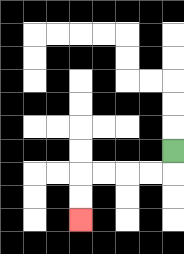{'start': '[7, 6]', 'end': '[3, 9]', 'path_directions': 'D,L,L,L,L,D,D', 'path_coordinates': '[[7, 6], [7, 7], [6, 7], [5, 7], [4, 7], [3, 7], [3, 8], [3, 9]]'}